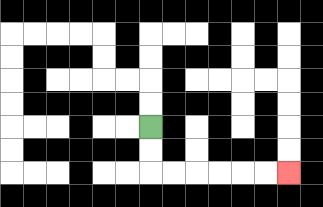{'start': '[6, 5]', 'end': '[12, 7]', 'path_directions': 'D,D,R,R,R,R,R,R', 'path_coordinates': '[[6, 5], [6, 6], [6, 7], [7, 7], [8, 7], [9, 7], [10, 7], [11, 7], [12, 7]]'}